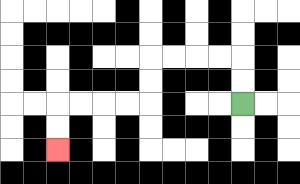{'start': '[10, 4]', 'end': '[2, 6]', 'path_directions': 'U,U,L,L,L,L,D,D,L,L,L,L,D,D', 'path_coordinates': '[[10, 4], [10, 3], [10, 2], [9, 2], [8, 2], [7, 2], [6, 2], [6, 3], [6, 4], [5, 4], [4, 4], [3, 4], [2, 4], [2, 5], [2, 6]]'}